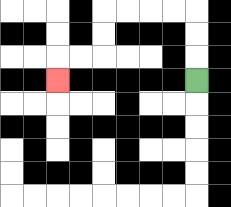{'start': '[8, 3]', 'end': '[2, 3]', 'path_directions': 'U,U,U,L,L,L,L,D,D,L,L,D', 'path_coordinates': '[[8, 3], [8, 2], [8, 1], [8, 0], [7, 0], [6, 0], [5, 0], [4, 0], [4, 1], [4, 2], [3, 2], [2, 2], [2, 3]]'}